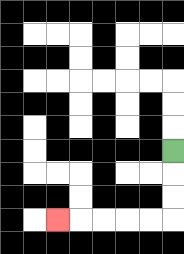{'start': '[7, 6]', 'end': '[2, 9]', 'path_directions': 'D,D,D,L,L,L,L,L', 'path_coordinates': '[[7, 6], [7, 7], [7, 8], [7, 9], [6, 9], [5, 9], [4, 9], [3, 9], [2, 9]]'}